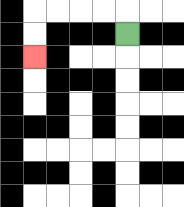{'start': '[5, 1]', 'end': '[1, 2]', 'path_directions': 'U,L,L,L,L,D,D', 'path_coordinates': '[[5, 1], [5, 0], [4, 0], [3, 0], [2, 0], [1, 0], [1, 1], [1, 2]]'}